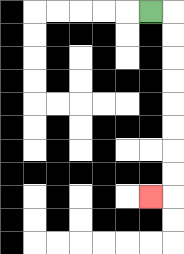{'start': '[6, 0]', 'end': '[6, 8]', 'path_directions': 'R,D,D,D,D,D,D,D,D,L', 'path_coordinates': '[[6, 0], [7, 0], [7, 1], [7, 2], [7, 3], [7, 4], [7, 5], [7, 6], [7, 7], [7, 8], [6, 8]]'}